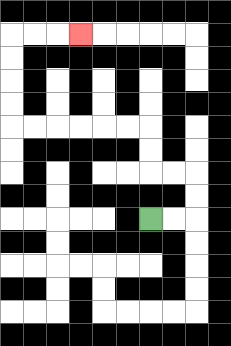{'start': '[6, 9]', 'end': '[3, 1]', 'path_directions': 'R,R,U,U,L,L,U,U,L,L,L,L,L,L,U,U,U,U,R,R,R', 'path_coordinates': '[[6, 9], [7, 9], [8, 9], [8, 8], [8, 7], [7, 7], [6, 7], [6, 6], [6, 5], [5, 5], [4, 5], [3, 5], [2, 5], [1, 5], [0, 5], [0, 4], [0, 3], [0, 2], [0, 1], [1, 1], [2, 1], [3, 1]]'}